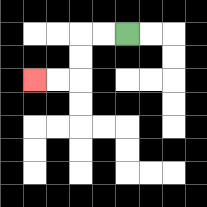{'start': '[5, 1]', 'end': '[1, 3]', 'path_directions': 'L,L,D,D,L,L', 'path_coordinates': '[[5, 1], [4, 1], [3, 1], [3, 2], [3, 3], [2, 3], [1, 3]]'}